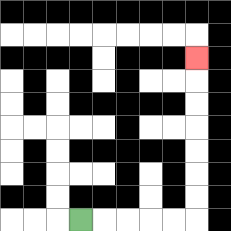{'start': '[3, 9]', 'end': '[8, 2]', 'path_directions': 'R,R,R,R,R,U,U,U,U,U,U,U', 'path_coordinates': '[[3, 9], [4, 9], [5, 9], [6, 9], [7, 9], [8, 9], [8, 8], [8, 7], [8, 6], [8, 5], [8, 4], [8, 3], [8, 2]]'}